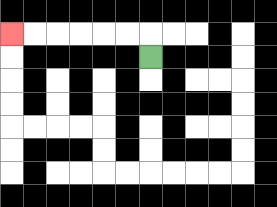{'start': '[6, 2]', 'end': '[0, 1]', 'path_directions': 'U,L,L,L,L,L,L', 'path_coordinates': '[[6, 2], [6, 1], [5, 1], [4, 1], [3, 1], [2, 1], [1, 1], [0, 1]]'}